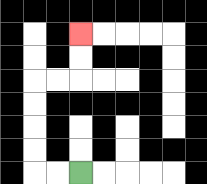{'start': '[3, 7]', 'end': '[3, 1]', 'path_directions': 'L,L,U,U,U,U,R,R,U,U', 'path_coordinates': '[[3, 7], [2, 7], [1, 7], [1, 6], [1, 5], [1, 4], [1, 3], [2, 3], [3, 3], [3, 2], [3, 1]]'}